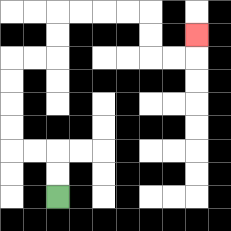{'start': '[2, 8]', 'end': '[8, 1]', 'path_directions': 'U,U,L,L,U,U,U,U,R,R,U,U,R,R,R,R,D,D,R,R,U', 'path_coordinates': '[[2, 8], [2, 7], [2, 6], [1, 6], [0, 6], [0, 5], [0, 4], [0, 3], [0, 2], [1, 2], [2, 2], [2, 1], [2, 0], [3, 0], [4, 0], [5, 0], [6, 0], [6, 1], [6, 2], [7, 2], [8, 2], [8, 1]]'}